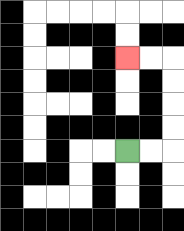{'start': '[5, 6]', 'end': '[5, 2]', 'path_directions': 'R,R,U,U,U,U,L,L', 'path_coordinates': '[[5, 6], [6, 6], [7, 6], [7, 5], [7, 4], [7, 3], [7, 2], [6, 2], [5, 2]]'}